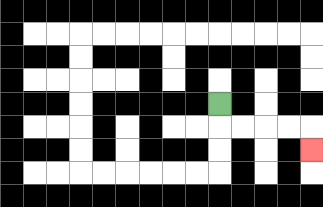{'start': '[9, 4]', 'end': '[13, 6]', 'path_directions': 'D,R,R,R,R,D', 'path_coordinates': '[[9, 4], [9, 5], [10, 5], [11, 5], [12, 5], [13, 5], [13, 6]]'}